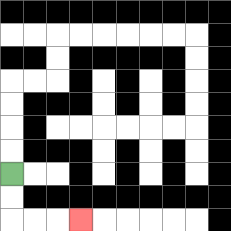{'start': '[0, 7]', 'end': '[3, 9]', 'path_directions': 'D,D,R,R,R', 'path_coordinates': '[[0, 7], [0, 8], [0, 9], [1, 9], [2, 9], [3, 9]]'}